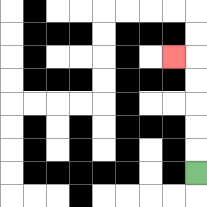{'start': '[8, 7]', 'end': '[7, 2]', 'path_directions': 'U,U,U,U,U,L', 'path_coordinates': '[[8, 7], [8, 6], [8, 5], [8, 4], [8, 3], [8, 2], [7, 2]]'}